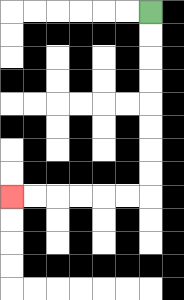{'start': '[6, 0]', 'end': '[0, 8]', 'path_directions': 'D,D,D,D,D,D,D,D,L,L,L,L,L,L', 'path_coordinates': '[[6, 0], [6, 1], [6, 2], [6, 3], [6, 4], [6, 5], [6, 6], [6, 7], [6, 8], [5, 8], [4, 8], [3, 8], [2, 8], [1, 8], [0, 8]]'}